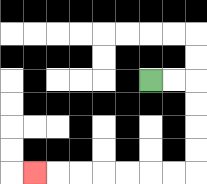{'start': '[6, 3]', 'end': '[1, 7]', 'path_directions': 'R,R,D,D,D,D,L,L,L,L,L,L,L', 'path_coordinates': '[[6, 3], [7, 3], [8, 3], [8, 4], [8, 5], [8, 6], [8, 7], [7, 7], [6, 7], [5, 7], [4, 7], [3, 7], [2, 7], [1, 7]]'}